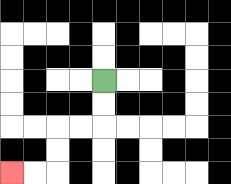{'start': '[4, 3]', 'end': '[0, 7]', 'path_directions': 'D,D,L,L,D,D,L,L', 'path_coordinates': '[[4, 3], [4, 4], [4, 5], [3, 5], [2, 5], [2, 6], [2, 7], [1, 7], [0, 7]]'}